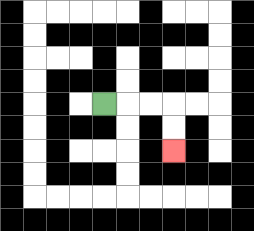{'start': '[4, 4]', 'end': '[7, 6]', 'path_directions': 'R,R,R,D,D', 'path_coordinates': '[[4, 4], [5, 4], [6, 4], [7, 4], [7, 5], [7, 6]]'}